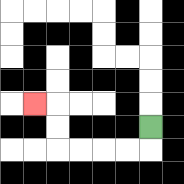{'start': '[6, 5]', 'end': '[1, 4]', 'path_directions': 'D,L,L,L,L,U,U,L', 'path_coordinates': '[[6, 5], [6, 6], [5, 6], [4, 6], [3, 6], [2, 6], [2, 5], [2, 4], [1, 4]]'}